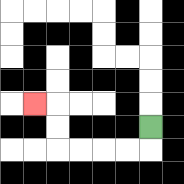{'start': '[6, 5]', 'end': '[1, 4]', 'path_directions': 'D,L,L,L,L,U,U,L', 'path_coordinates': '[[6, 5], [6, 6], [5, 6], [4, 6], [3, 6], [2, 6], [2, 5], [2, 4], [1, 4]]'}